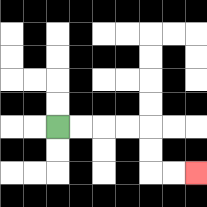{'start': '[2, 5]', 'end': '[8, 7]', 'path_directions': 'R,R,R,R,D,D,R,R', 'path_coordinates': '[[2, 5], [3, 5], [4, 5], [5, 5], [6, 5], [6, 6], [6, 7], [7, 7], [8, 7]]'}